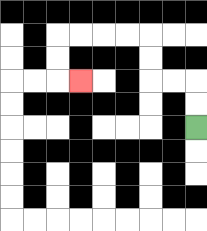{'start': '[8, 5]', 'end': '[3, 3]', 'path_directions': 'U,U,L,L,U,U,L,L,L,L,D,D,R', 'path_coordinates': '[[8, 5], [8, 4], [8, 3], [7, 3], [6, 3], [6, 2], [6, 1], [5, 1], [4, 1], [3, 1], [2, 1], [2, 2], [2, 3], [3, 3]]'}